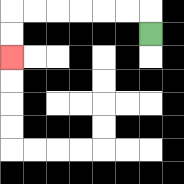{'start': '[6, 1]', 'end': '[0, 2]', 'path_directions': 'U,L,L,L,L,L,L,D,D', 'path_coordinates': '[[6, 1], [6, 0], [5, 0], [4, 0], [3, 0], [2, 0], [1, 0], [0, 0], [0, 1], [0, 2]]'}